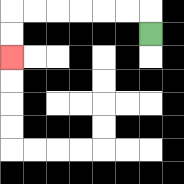{'start': '[6, 1]', 'end': '[0, 2]', 'path_directions': 'U,L,L,L,L,L,L,D,D', 'path_coordinates': '[[6, 1], [6, 0], [5, 0], [4, 0], [3, 0], [2, 0], [1, 0], [0, 0], [0, 1], [0, 2]]'}